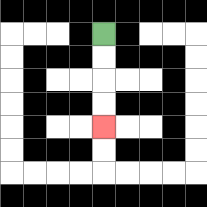{'start': '[4, 1]', 'end': '[4, 5]', 'path_directions': 'D,D,D,D', 'path_coordinates': '[[4, 1], [4, 2], [4, 3], [4, 4], [4, 5]]'}